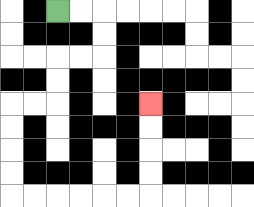{'start': '[2, 0]', 'end': '[6, 4]', 'path_directions': 'R,R,D,D,L,L,D,D,L,L,D,D,D,D,R,R,R,R,R,R,U,U,U,U', 'path_coordinates': '[[2, 0], [3, 0], [4, 0], [4, 1], [4, 2], [3, 2], [2, 2], [2, 3], [2, 4], [1, 4], [0, 4], [0, 5], [0, 6], [0, 7], [0, 8], [1, 8], [2, 8], [3, 8], [4, 8], [5, 8], [6, 8], [6, 7], [6, 6], [6, 5], [6, 4]]'}